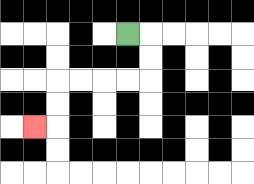{'start': '[5, 1]', 'end': '[1, 5]', 'path_directions': 'R,D,D,L,L,L,L,D,D,L', 'path_coordinates': '[[5, 1], [6, 1], [6, 2], [6, 3], [5, 3], [4, 3], [3, 3], [2, 3], [2, 4], [2, 5], [1, 5]]'}